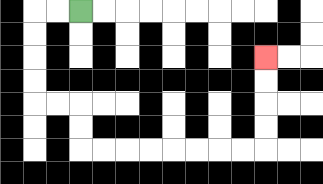{'start': '[3, 0]', 'end': '[11, 2]', 'path_directions': 'L,L,D,D,D,D,R,R,D,D,R,R,R,R,R,R,R,R,U,U,U,U', 'path_coordinates': '[[3, 0], [2, 0], [1, 0], [1, 1], [1, 2], [1, 3], [1, 4], [2, 4], [3, 4], [3, 5], [3, 6], [4, 6], [5, 6], [6, 6], [7, 6], [8, 6], [9, 6], [10, 6], [11, 6], [11, 5], [11, 4], [11, 3], [11, 2]]'}